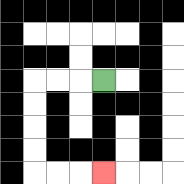{'start': '[4, 3]', 'end': '[4, 7]', 'path_directions': 'L,L,L,D,D,D,D,R,R,R', 'path_coordinates': '[[4, 3], [3, 3], [2, 3], [1, 3], [1, 4], [1, 5], [1, 6], [1, 7], [2, 7], [3, 7], [4, 7]]'}